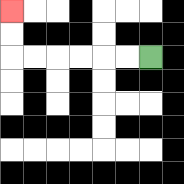{'start': '[6, 2]', 'end': '[0, 0]', 'path_directions': 'L,L,L,L,L,L,U,U', 'path_coordinates': '[[6, 2], [5, 2], [4, 2], [3, 2], [2, 2], [1, 2], [0, 2], [0, 1], [0, 0]]'}